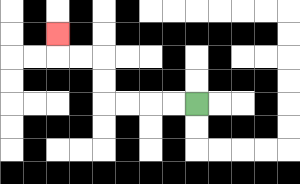{'start': '[8, 4]', 'end': '[2, 1]', 'path_directions': 'L,L,L,L,U,U,L,L,U', 'path_coordinates': '[[8, 4], [7, 4], [6, 4], [5, 4], [4, 4], [4, 3], [4, 2], [3, 2], [2, 2], [2, 1]]'}